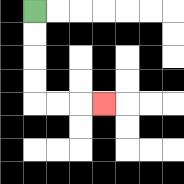{'start': '[1, 0]', 'end': '[4, 4]', 'path_directions': 'D,D,D,D,R,R,R', 'path_coordinates': '[[1, 0], [1, 1], [1, 2], [1, 3], [1, 4], [2, 4], [3, 4], [4, 4]]'}